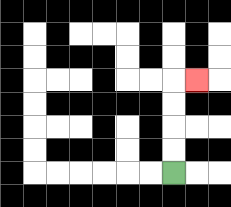{'start': '[7, 7]', 'end': '[8, 3]', 'path_directions': 'U,U,U,U,R', 'path_coordinates': '[[7, 7], [7, 6], [7, 5], [7, 4], [7, 3], [8, 3]]'}